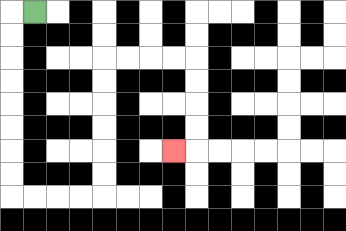{'start': '[1, 0]', 'end': '[7, 6]', 'path_directions': 'L,D,D,D,D,D,D,D,D,R,R,R,R,U,U,U,U,U,U,R,R,R,R,D,D,D,D,L', 'path_coordinates': '[[1, 0], [0, 0], [0, 1], [0, 2], [0, 3], [0, 4], [0, 5], [0, 6], [0, 7], [0, 8], [1, 8], [2, 8], [3, 8], [4, 8], [4, 7], [4, 6], [4, 5], [4, 4], [4, 3], [4, 2], [5, 2], [6, 2], [7, 2], [8, 2], [8, 3], [8, 4], [8, 5], [8, 6], [7, 6]]'}